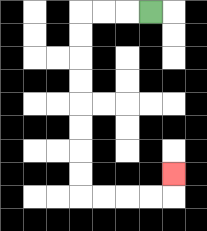{'start': '[6, 0]', 'end': '[7, 7]', 'path_directions': 'L,L,L,D,D,D,D,D,D,D,D,R,R,R,R,U', 'path_coordinates': '[[6, 0], [5, 0], [4, 0], [3, 0], [3, 1], [3, 2], [3, 3], [3, 4], [3, 5], [3, 6], [3, 7], [3, 8], [4, 8], [5, 8], [6, 8], [7, 8], [7, 7]]'}